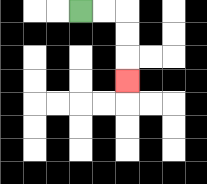{'start': '[3, 0]', 'end': '[5, 3]', 'path_directions': 'R,R,D,D,D', 'path_coordinates': '[[3, 0], [4, 0], [5, 0], [5, 1], [5, 2], [5, 3]]'}